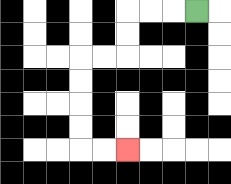{'start': '[8, 0]', 'end': '[5, 6]', 'path_directions': 'L,L,L,D,D,L,L,D,D,D,D,R,R', 'path_coordinates': '[[8, 0], [7, 0], [6, 0], [5, 0], [5, 1], [5, 2], [4, 2], [3, 2], [3, 3], [3, 4], [3, 5], [3, 6], [4, 6], [5, 6]]'}